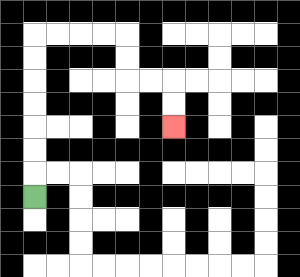{'start': '[1, 8]', 'end': '[7, 5]', 'path_directions': 'U,U,U,U,U,U,U,R,R,R,R,D,D,R,R,D,D', 'path_coordinates': '[[1, 8], [1, 7], [1, 6], [1, 5], [1, 4], [1, 3], [1, 2], [1, 1], [2, 1], [3, 1], [4, 1], [5, 1], [5, 2], [5, 3], [6, 3], [7, 3], [7, 4], [7, 5]]'}